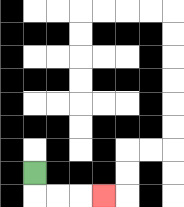{'start': '[1, 7]', 'end': '[4, 8]', 'path_directions': 'D,R,R,R', 'path_coordinates': '[[1, 7], [1, 8], [2, 8], [3, 8], [4, 8]]'}